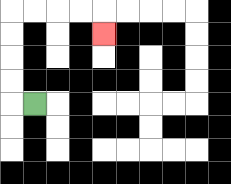{'start': '[1, 4]', 'end': '[4, 1]', 'path_directions': 'L,U,U,U,U,R,R,R,R,D', 'path_coordinates': '[[1, 4], [0, 4], [0, 3], [0, 2], [0, 1], [0, 0], [1, 0], [2, 0], [3, 0], [4, 0], [4, 1]]'}